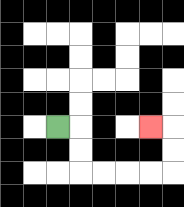{'start': '[2, 5]', 'end': '[6, 5]', 'path_directions': 'R,D,D,R,R,R,R,U,U,L', 'path_coordinates': '[[2, 5], [3, 5], [3, 6], [3, 7], [4, 7], [5, 7], [6, 7], [7, 7], [7, 6], [7, 5], [6, 5]]'}